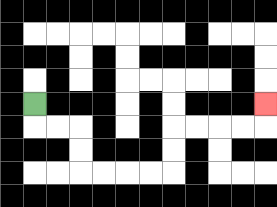{'start': '[1, 4]', 'end': '[11, 4]', 'path_directions': 'D,R,R,D,D,R,R,R,R,U,U,R,R,R,R,U', 'path_coordinates': '[[1, 4], [1, 5], [2, 5], [3, 5], [3, 6], [3, 7], [4, 7], [5, 7], [6, 7], [7, 7], [7, 6], [7, 5], [8, 5], [9, 5], [10, 5], [11, 5], [11, 4]]'}